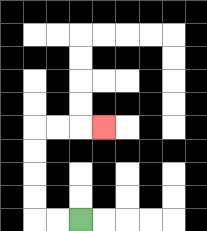{'start': '[3, 9]', 'end': '[4, 5]', 'path_directions': 'L,L,U,U,U,U,R,R,R', 'path_coordinates': '[[3, 9], [2, 9], [1, 9], [1, 8], [1, 7], [1, 6], [1, 5], [2, 5], [3, 5], [4, 5]]'}